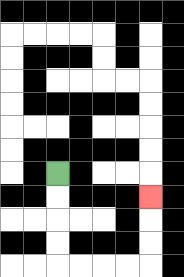{'start': '[2, 7]', 'end': '[6, 8]', 'path_directions': 'D,D,D,D,R,R,R,R,U,U,U', 'path_coordinates': '[[2, 7], [2, 8], [2, 9], [2, 10], [2, 11], [3, 11], [4, 11], [5, 11], [6, 11], [6, 10], [6, 9], [6, 8]]'}